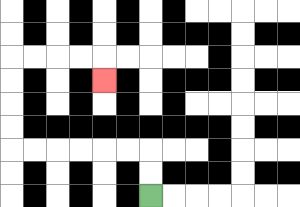{'start': '[6, 8]', 'end': '[4, 3]', 'path_directions': 'U,U,L,L,L,L,L,L,U,U,U,U,R,R,R,R,D', 'path_coordinates': '[[6, 8], [6, 7], [6, 6], [5, 6], [4, 6], [3, 6], [2, 6], [1, 6], [0, 6], [0, 5], [0, 4], [0, 3], [0, 2], [1, 2], [2, 2], [3, 2], [4, 2], [4, 3]]'}